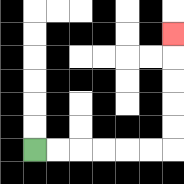{'start': '[1, 6]', 'end': '[7, 1]', 'path_directions': 'R,R,R,R,R,R,U,U,U,U,U', 'path_coordinates': '[[1, 6], [2, 6], [3, 6], [4, 6], [5, 6], [6, 6], [7, 6], [7, 5], [7, 4], [7, 3], [7, 2], [7, 1]]'}